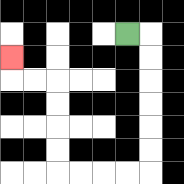{'start': '[5, 1]', 'end': '[0, 2]', 'path_directions': 'R,D,D,D,D,D,D,L,L,L,L,U,U,U,U,L,L,U', 'path_coordinates': '[[5, 1], [6, 1], [6, 2], [6, 3], [6, 4], [6, 5], [6, 6], [6, 7], [5, 7], [4, 7], [3, 7], [2, 7], [2, 6], [2, 5], [2, 4], [2, 3], [1, 3], [0, 3], [0, 2]]'}